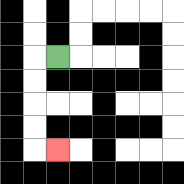{'start': '[2, 2]', 'end': '[2, 6]', 'path_directions': 'L,D,D,D,D,R', 'path_coordinates': '[[2, 2], [1, 2], [1, 3], [1, 4], [1, 5], [1, 6], [2, 6]]'}